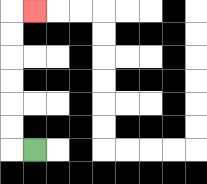{'start': '[1, 6]', 'end': '[1, 0]', 'path_directions': 'L,U,U,U,U,U,U,R', 'path_coordinates': '[[1, 6], [0, 6], [0, 5], [0, 4], [0, 3], [0, 2], [0, 1], [0, 0], [1, 0]]'}